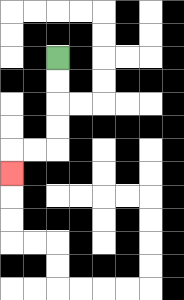{'start': '[2, 2]', 'end': '[0, 7]', 'path_directions': 'D,D,D,D,L,L,D', 'path_coordinates': '[[2, 2], [2, 3], [2, 4], [2, 5], [2, 6], [1, 6], [0, 6], [0, 7]]'}